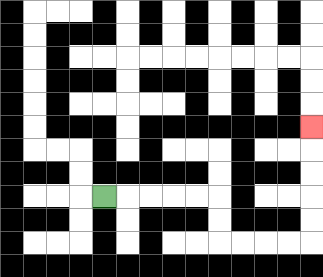{'start': '[4, 8]', 'end': '[13, 5]', 'path_directions': 'R,R,R,R,R,D,D,R,R,R,R,U,U,U,U,U', 'path_coordinates': '[[4, 8], [5, 8], [6, 8], [7, 8], [8, 8], [9, 8], [9, 9], [9, 10], [10, 10], [11, 10], [12, 10], [13, 10], [13, 9], [13, 8], [13, 7], [13, 6], [13, 5]]'}